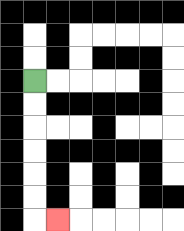{'start': '[1, 3]', 'end': '[2, 9]', 'path_directions': 'D,D,D,D,D,D,R', 'path_coordinates': '[[1, 3], [1, 4], [1, 5], [1, 6], [1, 7], [1, 8], [1, 9], [2, 9]]'}